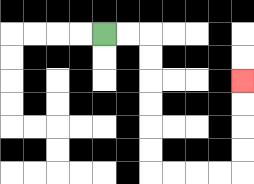{'start': '[4, 1]', 'end': '[10, 3]', 'path_directions': 'R,R,D,D,D,D,D,D,R,R,R,R,U,U,U,U', 'path_coordinates': '[[4, 1], [5, 1], [6, 1], [6, 2], [6, 3], [6, 4], [6, 5], [6, 6], [6, 7], [7, 7], [8, 7], [9, 7], [10, 7], [10, 6], [10, 5], [10, 4], [10, 3]]'}